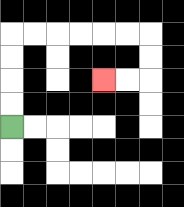{'start': '[0, 5]', 'end': '[4, 3]', 'path_directions': 'U,U,U,U,R,R,R,R,R,R,D,D,L,L', 'path_coordinates': '[[0, 5], [0, 4], [0, 3], [0, 2], [0, 1], [1, 1], [2, 1], [3, 1], [4, 1], [5, 1], [6, 1], [6, 2], [6, 3], [5, 3], [4, 3]]'}